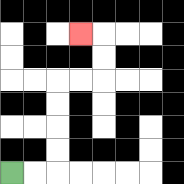{'start': '[0, 7]', 'end': '[3, 1]', 'path_directions': 'R,R,U,U,U,U,R,R,U,U,L', 'path_coordinates': '[[0, 7], [1, 7], [2, 7], [2, 6], [2, 5], [2, 4], [2, 3], [3, 3], [4, 3], [4, 2], [4, 1], [3, 1]]'}